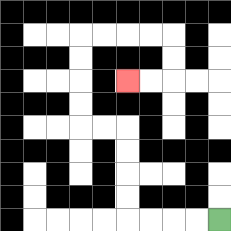{'start': '[9, 9]', 'end': '[5, 3]', 'path_directions': 'L,L,L,L,U,U,U,U,L,L,U,U,U,U,R,R,R,R,D,D,L,L', 'path_coordinates': '[[9, 9], [8, 9], [7, 9], [6, 9], [5, 9], [5, 8], [5, 7], [5, 6], [5, 5], [4, 5], [3, 5], [3, 4], [3, 3], [3, 2], [3, 1], [4, 1], [5, 1], [6, 1], [7, 1], [7, 2], [7, 3], [6, 3], [5, 3]]'}